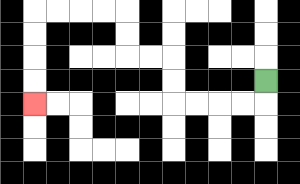{'start': '[11, 3]', 'end': '[1, 4]', 'path_directions': 'D,L,L,L,L,U,U,L,L,U,U,L,L,L,L,D,D,D,D', 'path_coordinates': '[[11, 3], [11, 4], [10, 4], [9, 4], [8, 4], [7, 4], [7, 3], [7, 2], [6, 2], [5, 2], [5, 1], [5, 0], [4, 0], [3, 0], [2, 0], [1, 0], [1, 1], [1, 2], [1, 3], [1, 4]]'}